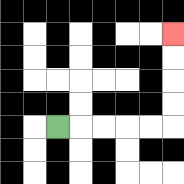{'start': '[2, 5]', 'end': '[7, 1]', 'path_directions': 'R,R,R,R,R,U,U,U,U', 'path_coordinates': '[[2, 5], [3, 5], [4, 5], [5, 5], [6, 5], [7, 5], [7, 4], [7, 3], [7, 2], [7, 1]]'}